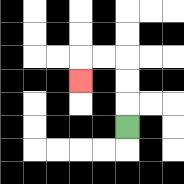{'start': '[5, 5]', 'end': '[3, 3]', 'path_directions': 'U,U,U,L,L,D', 'path_coordinates': '[[5, 5], [5, 4], [5, 3], [5, 2], [4, 2], [3, 2], [3, 3]]'}